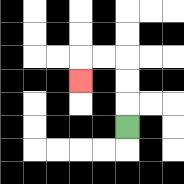{'start': '[5, 5]', 'end': '[3, 3]', 'path_directions': 'U,U,U,L,L,D', 'path_coordinates': '[[5, 5], [5, 4], [5, 3], [5, 2], [4, 2], [3, 2], [3, 3]]'}